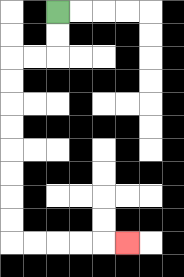{'start': '[2, 0]', 'end': '[5, 10]', 'path_directions': 'D,D,L,L,D,D,D,D,D,D,D,D,R,R,R,R,R', 'path_coordinates': '[[2, 0], [2, 1], [2, 2], [1, 2], [0, 2], [0, 3], [0, 4], [0, 5], [0, 6], [0, 7], [0, 8], [0, 9], [0, 10], [1, 10], [2, 10], [3, 10], [4, 10], [5, 10]]'}